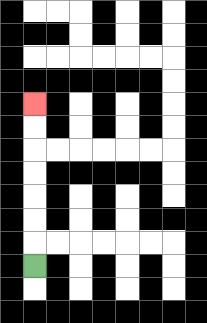{'start': '[1, 11]', 'end': '[1, 4]', 'path_directions': 'U,U,U,U,U,U,U', 'path_coordinates': '[[1, 11], [1, 10], [1, 9], [1, 8], [1, 7], [1, 6], [1, 5], [1, 4]]'}